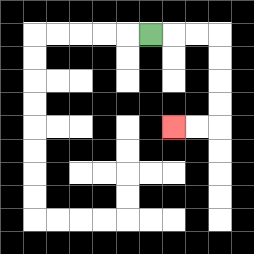{'start': '[6, 1]', 'end': '[7, 5]', 'path_directions': 'R,R,R,D,D,D,D,L,L', 'path_coordinates': '[[6, 1], [7, 1], [8, 1], [9, 1], [9, 2], [9, 3], [9, 4], [9, 5], [8, 5], [7, 5]]'}